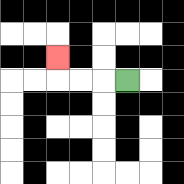{'start': '[5, 3]', 'end': '[2, 2]', 'path_directions': 'L,L,L,U', 'path_coordinates': '[[5, 3], [4, 3], [3, 3], [2, 3], [2, 2]]'}